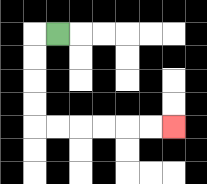{'start': '[2, 1]', 'end': '[7, 5]', 'path_directions': 'L,D,D,D,D,R,R,R,R,R,R', 'path_coordinates': '[[2, 1], [1, 1], [1, 2], [1, 3], [1, 4], [1, 5], [2, 5], [3, 5], [4, 5], [5, 5], [6, 5], [7, 5]]'}